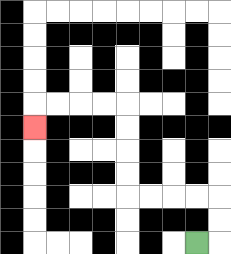{'start': '[8, 10]', 'end': '[1, 5]', 'path_directions': 'R,U,U,L,L,L,L,U,U,U,U,L,L,L,L,D', 'path_coordinates': '[[8, 10], [9, 10], [9, 9], [9, 8], [8, 8], [7, 8], [6, 8], [5, 8], [5, 7], [5, 6], [5, 5], [5, 4], [4, 4], [3, 4], [2, 4], [1, 4], [1, 5]]'}